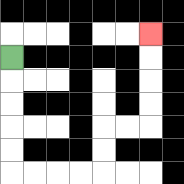{'start': '[0, 2]', 'end': '[6, 1]', 'path_directions': 'D,D,D,D,D,R,R,R,R,U,U,R,R,U,U,U,U', 'path_coordinates': '[[0, 2], [0, 3], [0, 4], [0, 5], [0, 6], [0, 7], [1, 7], [2, 7], [3, 7], [4, 7], [4, 6], [4, 5], [5, 5], [6, 5], [6, 4], [6, 3], [6, 2], [6, 1]]'}